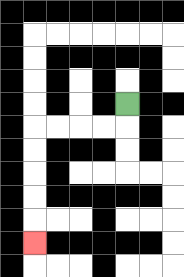{'start': '[5, 4]', 'end': '[1, 10]', 'path_directions': 'D,L,L,L,L,D,D,D,D,D', 'path_coordinates': '[[5, 4], [5, 5], [4, 5], [3, 5], [2, 5], [1, 5], [1, 6], [1, 7], [1, 8], [1, 9], [1, 10]]'}